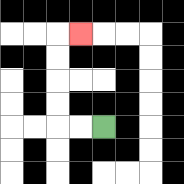{'start': '[4, 5]', 'end': '[3, 1]', 'path_directions': 'L,L,U,U,U,U,R', 'path_coordinates': '[[4, 5], [3, 5], [2, 5], [2, 4], [2, 3], [2, 2], [2, 1], [3, 1]]'}